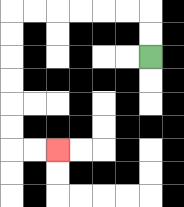{'start': '[6, 2]', 'end': '[2, 6]', 'path_directions': 'U,U,L,L,L,L,L,L,D,D,D,D,D,D,R,R', 'path_coordinates': '[[6, 2], [6, 1], [6, 0], [5, 0], [4, 0], [3, 0], [2, 0], [1, 0], [0, 0], [0, 1], [0, 2], [0, 3], [0, 4], [0, 5], [0, 6], [1, 6], [2, 6]]'}